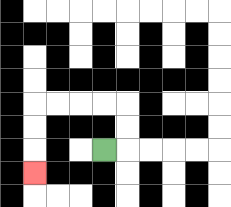{'start': '[4, 6]', 'end': '[1, 7]', 'path_directions': 'R,U,U,L,L,L,L,D,D,D', 'path_coordinates': '[[4, 6], [5, 6], [5, 5], [5, 4], [4, 4], [3, 4], [2, 4], [1, 4], [1, 5], [1, 6], [1, 7]]'}